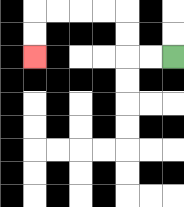{'start': '[7, 2]', 'end': '[1, 2]', 'path_directions': 'L,L,U,U,L,L,L,L,D,D', 'path_coordinates': '[[7, 2], [6, 2], [5, 2], [5, 1], [5, 0], [4, 0], [3, 0], [2, 0], [1, 0], [1, 1], [1, 2]]'}